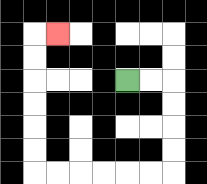{'start': '[5, 3]', 'end': '[2, 1]', 'path_directions': 'R,R,D,D,D,D,L,L,L,L,L,L,U,U,U,U,U,U,R', 'path_coordinates': '[[5, 3], [6, 3], [7, 3], [7, 4], [7, 5], [7, 6], [7, 7], [6, 7], [5, 7], [4, 7], [3, 7], [2, 7], [1, 7], [1, 6], [1, 5], [1, 4], [1, 3], [1, 2], [1, 1], [2, 1]]'}